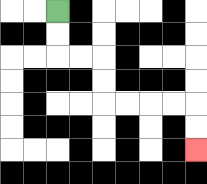{'start': '[2, 0]', 'end': '[8, 6]', 'path_directions': 'D,D,R,R,D,D,R,R,R,R,D,D', 'path_coordinates': '[[2, 0], [2, 1], [2, 2], [3, 2], [4, 2], [4, 3], [4, 4], [5, 4], [6, 4], [7, 4], [8, 4], [8, 5], [8, 6]]'}